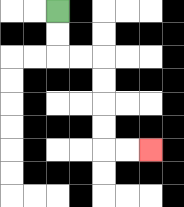{'start': '[2, 0]', 'end': '[6, 6]', 'path_directions': 'D,D,R,R,D,D,D,D,R,R', 'path_coordinates': '[[2, 0], [2, 1], [2, 2], [3, 2], [4, 2], [4, 3], [4, 4], [4, 5], [4, 6], [5, 6], [6, 6]]'}